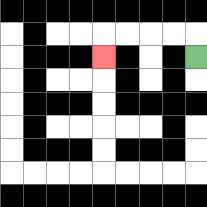{'start': '[8, 2]', 'end': '[4, 2]', 'path_directions': 'U,L,L,L,L,D', 'path_coordinates': '[[8, 2], [8, 1], [7, 1], [6, 1], [5, 1], [4, 1], [4, 2]]'}